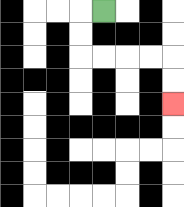{'start': '[4, 0]', 'end': '[7, 4]', 'path_directions': 'L,D,D,R,R,R,R,D,D', 'path_coordinates': '[[4, 0], [3, 0], [3, 1], [3, 2], [4, 2], [5, 2], [6, 2], [7, 2], [7, 3], [7, 4]]'}